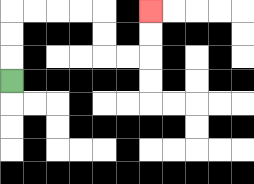{'start': '[0, 3]', 'end': '[6, 0]', 'path_directions': 'U,U,U,R,R,R,R,D,D,R,R,U,U', 'path_coordinates': '[[0, 3], [0, 2], [0, 1], [0, 0], [1, 0], [2, 0], [3, 0], [4, 0], [4, 1], [4, 2], [5, 2], [6, 2], [6, 1], [6, 0]]'}